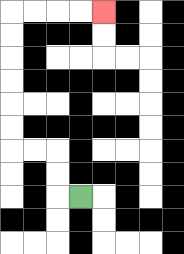{'start': '[3, 8]', 'end': '[4, 0]', 'path_directions': 'L,U,U,L,L,U,U,U,U,U,U,R,R,R,R', 'path_coordinates': '[[3, 8], [2, 8], [2, 7], [2, 6], [1, 6], [0, 6], [0, 5], [0, 4], [0, 3], [0, 2], [0, 1], [0, 0], [1, 0], [2, 0], [3, 0], [4, 0]]'}